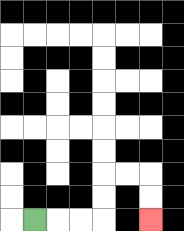{'start': '[1, 9]', 'end': '[6, 9]', 'path_directions': 'R,R,R,U,U,R,R,D,D', 'path_coordinates': '[[1, 9], [2, 9], [3, 9], [4, 9], [4, 8], [4, 7], [5, 7], [6, 7], [6, 8], [6, 9]]'}